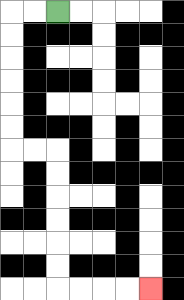{'start': '[2, 0]', 'end': '[6, 12]', 'path_directions': 'L,L,D,D,D,D,D,D,R,R,D,D,D,D,D,D,R,R,R,R', 'path_coordinates': '[[2, 0], [1, 0], [0, 0], [0, 1], [0, 2], [0, 3], [0, 4], [0, 5], [0, 6], [1, 6], [2, 6], [2, 7], [2, 8], [2, 9], [2, 10], [2, 11], [2, 12], [3, 12], [4, 12], [5, 12], [6, 12]]'}